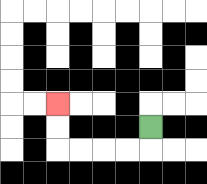{'start': '[6, 5]', 'end': '[2, 4]', 'path_directions': 'D,L,L,L,L,U,U', 'path_coordinates': '[[6, 5], [6, 6], [5, 6], [4, 6], [3, 6], [2, 6], [2, 5], [2, 4]]'}